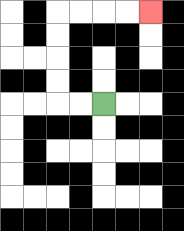{'start': '[4, 4]', 'end': '[6, 0]', 'path_directions': 'L,L,U,U,U,U,R,R,R,R', 'path_coordinates': '[[4, 4], [3, 4], [2, 4], [2, 3], [2, 2], [2, 1], [2, 0], [3, 0], [4, 0], [5, 0], [6, 0]]'}